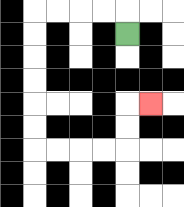{'start': '[5, 1]', 'end': '[6, 4]', 'path_directions': 'U,L,L,L,L,D,D,D,D,D,D,R,R,R,R,U,U,R', 'path_coordinates': '[[5, 1], [5, 0], [4, 0], [3, 0], [2, 0], [1, 0], [1, 1], [1, 2], [1, 3], [1, 4], [1, 5], [1, 6], [2, 6], [3, 6], [4, 6], [5, 6], [5, 5], [5, 4], [6, 4]]'}